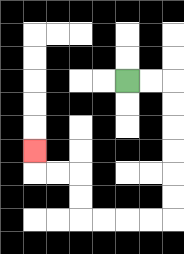{'start': '[5, 3]', 'end': '[1, 6]', 'path_directions': 'R,R,D,D,D,D,D,D,L,L,L,L,U,U,L,L,U', 'path_coordinates': '[[5, 3], [6, 3], [7, 3], [7, 4], [7, 5], [7, 6], [7, 7], [7, 8], [7, 9], [6, 9], [5, 9], [4, 9], [3, 9], [3, 8], [3, 7], [2, 7], [1, 7], [1, 6]]'}